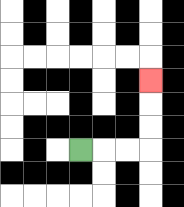{'start': '[3, 6]', 'end': '[6, 3]', 'path_directions': 'R,R,R,U,U,U', 'path_coordinates': '[[3, 6], [4, 6], [5, 6], [6, 6], [6, 5], [6, 4], [6, 3]]'}